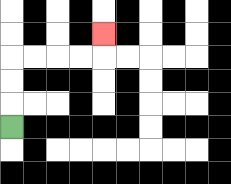{'start': '[0, 5]', 'end': '[4, 1]', 'path_directions': 'U,U,U,R,R,R,R,U', 'path_coordinates': '[[0, 5], [0, 4], [0, 3], [0, 2], [1, 2], [2, 2], [3, 2], [4, 2], [4, 1]]'}